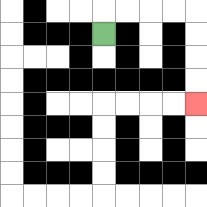{'start': '[4, 1]', 'end': '[8, 4]', 'path_directions': 'U,R,R,R,R,D,D,D,D', 'path_coordinates': '[[4, 1], [4, 0], [5, 0], [6, 0], [7, 0], [8, 0], [8, 1], [8, 2], [8, 3], [8, 4]]'}